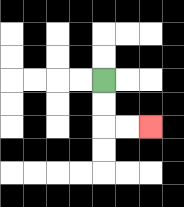{'start': '[4, 3]', 'end': '[6, 5]', 'path_directions': 'D,D,R,R', 'path_coordinates': '[[4, 3], [4, 4], [4, 5], [5, 5], [6, 5]]'}